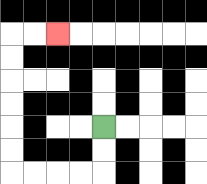{'start': '[4, 5]', 'end': '[2, 1]', 'path_directions': 'D,D,L,L,L,L,U,U,U,U,U,U,R,R', 'path_coordinates': '[[4, 5], [4, 6], [4, 7], [3, 7], [2, 7], [1, 7], [0, 7], [0, 6], [0, 5], [0, 4], [0, 3], [0, 2], [0, 1], [1, 1], [2, 1]]'}